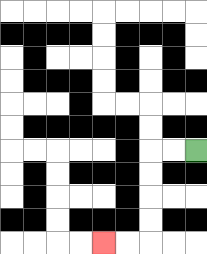{'start': '[8, 6]', 'end': '[4, 10]', 'path_directions': 'L,L,D,D,D,D,L,L', 'path_coordinates': '[[8, 6], [7, 6], [6, 6], [6, 7], [6, 8], [6, 9], [6, 10], [5, 10], [4, 10]]'}